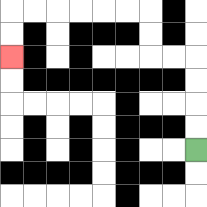{'start': '[8, 6]', 'end': '[0, 2]', 'path_directions': 'U,U,U,U,L,L,U,U,L,L,L,L,L,L,D,D', 'path_coordinates': '[[8, 6], [8, 5], [8, 4], [8, 3], [8, 2], [7, 2], [6, 2], [6, 1], [6, 0], [5, 0], [4, 0], [3, 0], [2, 0], [1, 0], [0, 0], [0, 1], [0, 2]]'}